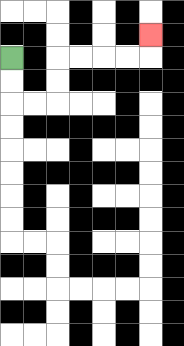{'start': '[0, 2]', 'end': '[6, 1]', 'path_directions': 'D,D,R,R,U,U,R,R,R,R,U', 'path_coordinates': '[[0, 2], [0, 3], [0, 4], [1, 4], [2, 4], [2, 3], [2, 2], [3, 2], [4, 2], [5, 2], [6, 2], [6, 1]]'}